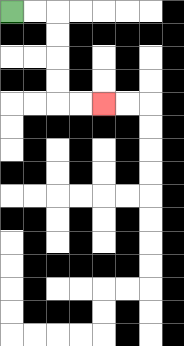{'start': '[0, 0]', 'end': '[4, 4]', 'path_directions': 'R,R,D,D,D,D,R,R', 'path_coordinates': '[[0, 0], [1, 0], [2, 0], [2, 1], [2, 2], [2, 3], [2, 4], [3, 4], [4, 4]]'}